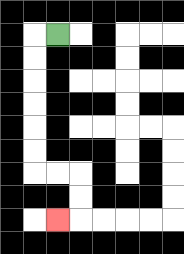{'start': '[2, 1]', 'end': '[2, 9]', 'path_directions': 'L,D,D,D,D,D,D,R,R,D,D,L', 'path_coordinates': '[[2, 1], [1, 1], [1, 2], [1, 3], [1, 4], [1, 5], [1, 6], [1, 7], [2, 7], [3, 7], [3, 8], [3, 9], [2, 9]]'}